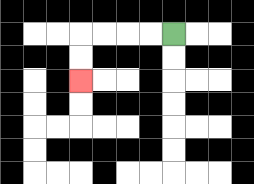{'start': '[7, 1]', 'end': '[3, 3]', 'path_directions': 'L,L,L,L,D,D', 'path_coordinates': '[[7, 1], [6, 1], [5, 1], [4, 1], [3, 1], [3, 2], [3, 3]]'}